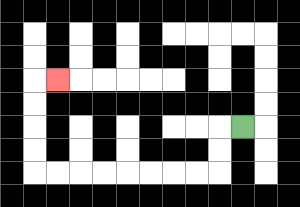{'start': '[10, 5]', 'end': '[2, 3]', 'path_directions': 'L,D,D,L,L,L,L,L,L,L,L,U,U,U,U,R', 'path_coordinates': '[[10, 5], [9, 5], [9, 6], [9, 7], [8, 7], [7, 7], [6, 7], [5, 7], [4, 7], [3, 7], [2, 7], [1, 7], [1, 6], [1, 5], [1, 4], [1, 3], [2, 3]]'}